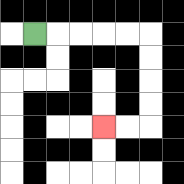{'start': '[1, 1]', 'end': '[4, 5]', 'path_directions': 'R,R,R,R,R,D,D,D,D,L,L', 'path_coordinates': '[[1, 1], [2, 1], [3, 1], [4, 1], [5, 1], [6, 1], [6, 2], [6, 3], [6, 4], [6, 5], [5, 5], [4, 5]]'}